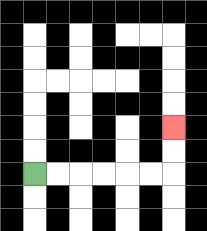{'start': '[1, 7]', 'end': '[7, 5]', 'path_directions': 'R,R,R,R,R,R,U,U', 'path_coordinates': '[[1, 7], [2, 7], [3, 7], [4, 7], [5, 7], [6, 7], [7, 7], [7, 6], [7, 5]]'}